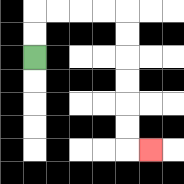{'start': '[1, 2]', 'end': '[6, 6]', 'path_directions': 'U,U,R,R,R,R,D,D,D,D,D,D,R', 'path_coordinates': '[[1, 2], [1, 1], [1, 0], [2, 0], [3, 0], [4, 0], [5, 0], [5, 1], [5, 2], [5, 3], [5, 4], [5, 5], [5, 6], [6, 6]]'}